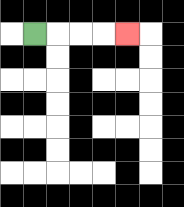{'start': '[1, 1]', 'end': '[5, 1]', 'path_directions': 'R,R,R,R', 'path_coordinates': '[[1, 1], [2, 1], [3, 1], [4, 1], [5, 1]]'}